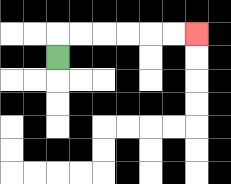{'start': '[2, 2]', 'end': '[8, 1]', 'path_directions': 'U,R,R,R,R,R,R', 'path_coordinates': '[[2, 2], [2, 1], [3, 1], [4, 1], [5, 1], [6, 1], [7, 1], [8, 1]]'}